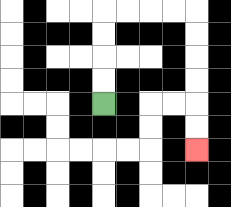{'start': '[4, 4]', 'end': '[8, 6]', 'path_directions': 'U,U,U,U,R,R,R,R,D,D,D,D,D,D', 'path_coordinates': '[[4, 4], [4, 3], [4, 2], [4, 1], [4, 0], [5, 0], [6, 0], [7, 0], [8, 0], [8, 1], [8, 2], [8, 3], [8, 4], [8, 5], [8, 6]]'}